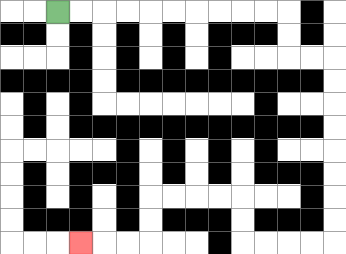{'start': '[2, 0]', 'end': '[3, 10]', 'path_directions': 'R,R,R,R,R,R,R,R,R,R,D,D,R,R,D,D,D,D,D,D,D,D,L,L,L,L,U,U,L,L,L,L,D,D,L,L,L', 'path_coordinates': '[[2, 0], [3, 0], [4, 0], [5, 0], [6, 0], [7, 0], [8, 0], [9, 0], [10, 0], [11, 0], [12, 0], [12, 1], [12, 2], [13, 2], [14, 2], [14, 3], [14, 4], [14, 5], [14, 6], [14, 7], [14, 8], [14, 9], [14, 10], [13, 10], [12, 10], [11, 10], [10, 10], [10, 9], [10, 8], [9, 8], [8, 8], [7, 8], [6, 8], [6, 9], [6, 10], [5, 10], [4, 10], [3, 10]]'}